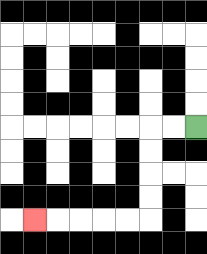{'start': '[8, 5]', 'end': '[1, 9]', 'path_directions': 'L,L,D,D,D,D,L,L,L,L,L', 'path_coordinates': '[[8, 5], [7, 5], [6, 5], [6, 6], [6, 7], [6, 8], [6, 9], [5, 9], [4, 9], [3, 9], [2, 9], [1, 9]]'}